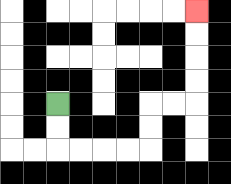{'start': '[2, 4]', 'end': '[8, 0]', 'path_directions': 'D,D,R,R,R,R,U,U,R,R,U,U,U,U', 'path_coordinates': '[[2, 4], [2, 5], [2, 6], [3, 6], [4, 6], [5, 6], [6, 6], [6, 5], [6, 4], [7, 4], [8, 4], [8, 3], [8, 2], [8, 1], [8, 0]]'}